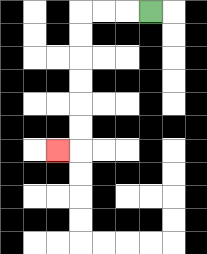{'start': '[6, 0]', 'end': '[2, 6]', 'path_directions': 'L,L,L,D,D,D,D,D,D,L', 'path_coordinates': '[[6, 0], [5, 0], [4, 0], [3, 0], [3, 1], [3, 2], [3, 3], [3, 4], [3, 5], [3, 6], [2, 6]]'}